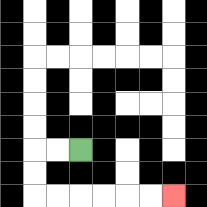{'start': '[3, 6]', 'end': '[7, 8]', 'path_directions': 'L,L,D,D,R,R,R,R,R,R', 'path_coordinates': '[[3, 6], [2, 6], [1, 6], [1, 7], [1, 8], [2, 8], [3, 8], [4, 8], [5, 8], [6, 8], [7, 8]]'}